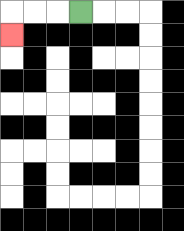{'start': '[3, 0]', 'end': '[0, 1]', 'path_directions': 'L,L,L,D', 'path_coordinates': '[[3, 0], [2, 0], [1, 0], [0, 0], [0, 1]]'}